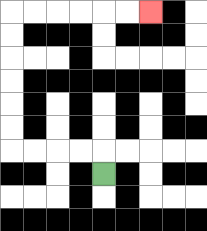{'start': '[4, 7]', 'end': '[6, 0]', 'path_directions': 'U,L,L,L,L,U,U,U,U,U,U,R,R,R,R,R,R', 'path_coordinates': '[[4, 7], [4, 6], [3, 6], [2, 6], [1, 6], [0, 6], [0, 5], [0, 4], [0, 3], [0, 2], [0, 1], [0, 0], [1, 0], [2, 0], [3, 0], [4, 0], [5, 0], [6, 0]]'}